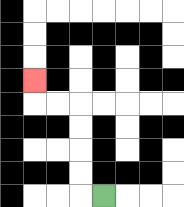{'start': '[4, 8]', 'end': '[1, 3]', 'path_directions': 'L,U,U,U,U,L,L,U', 'path_coordinates': '[[4, 8], [3, 8], [3, 7], [3, 6], [3, 5], [3, 4], [2, 4], [1, 4], [1, 3]]'}